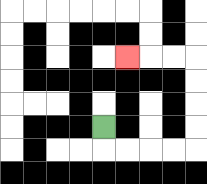{'start': '[4, 5]', 'end': '[5, 2]', 'path_directions': 'D,R,R,R,R,U,U,U,U,L,L,L', 'path_coordinates': '[[4, 5], [4, 6], [5, 6], [6, 6], [7, 6], [8, 6], [8, 5], [8, 4], [8, 3], [8, 2], [7, 2], [6, 2], [5, 2]]'}